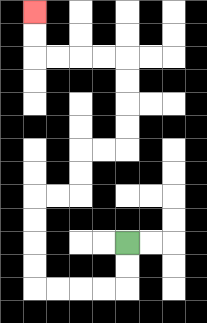{'start': '[5, 10]', 'end': '[1, 0]', 'path_directions': 'D,D,L,L,L,L,U,U,U,U,R,R,U,U,R,R,U,U,U,U,L,L,L,L,U,U', 'path_coordinates': '[[5, 10], [5, 11], [5, 12], [4, 12], [3, 12], [2, 12], [1, 12], [1, 11], [1, 10], [1, 9], [1, 8], [2, 8], [3, 8], [3, 7], [3, 6], [4, 6], [5, 6], [5, 5], [5, 4], [5, 3], [5, 2], [4, 2], [3, 2], [2, 2], [1, 2], [1, 1], [1, 0]]'}